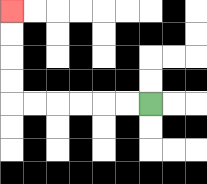{'start': '[6, 4]', 'end': '[0, 0]', 'path_directions': 'L,L,L,L,L,L,U,U,U,U', 'path_coordinates': '[[6, 4], [5, 4], [4, 4], [3, 4], [2, 4], [1, 4], [0, 4], [0, 3], [0, 2], [0, 1], [0, 0]]'}